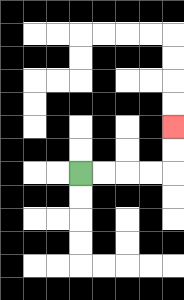{'start': '[3, 7]', 'end': '[7, 5]', 'path_directions': 'R,R,R,R,U,U', 'path_coordinates': '[[3, 7], [4, 7], [5, 7], [6, 7], [7, 7], [7, 6], [7, 5]]'}